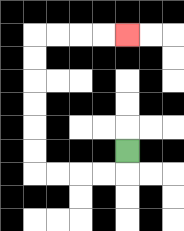{'start': '[5, 6]', 'end': '[5, 1]', 'path_directions': 'D,L,L,L,L,U,U,U,U,U,U,R,R,R,R', 'path_coordinates': '[[5, 6], [5, 7], [4, 7], [3, 7], [2, 7], [1, 7], [1, 6], [1, 5], [1, 4], [1, 3], [1, 2], [1, 1], [2, 1], [3, 1], [4, 1], [5, 1]]'}